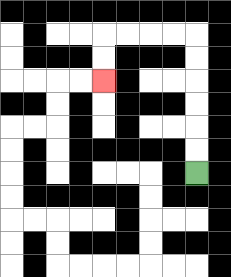{'start': '[8, 7]', 'end': '[4, 3]', 'path_directions': 'U,U,U,U,U,U,L,L,L,L,D,D', 'path_coordinates': '[[8, 7], [8, 6], [8, 5], [8, 4], [8, 3], [8, 2], [8, 1], [7, 1], [6, 1], [5, 1], [4, 1], [4, 2], [4, 3]]'}